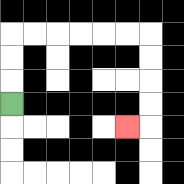{'start': '[0, 4]', 'end': '[5, 5]', 'path_directions': 'U,U,U,R,R,R,R,R,R,D,D,D,D,L', 'path_coordinates': '[[0, 4], [0, 3], [0, 2], [0, 1], [1, 1], [2, 1], [3, 1], [4, 1], [5, 1], [6, 1], [6, 2], [6, 3], [6, 4], [6, 5], [5, 5]]'}